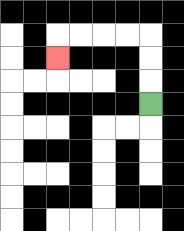{'start': '[6, 4]', 'end': '[2, 2]', 'path_directions': 'U,U,U,L,L,L,L,D', 'path_coordinates': '[[6, 4], [6, 3], [6, 2], [6, 1], [5, 1], [4, 1], [3, 1], [2, 1], [2, 2]]'}